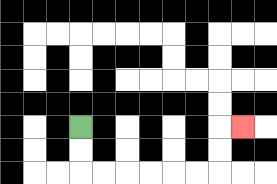{'start': '[3, 5]', 'end': '[10, 5]', 'path_directions': 'D,D,R,R,R,R,R,R,U,U,R', 'path_coordinates': '[[3, 5], [3, 6], [3, 7], [4, 7], [5, 7], [6, 7], [7, 7], [8, 7], [9, 7], [9, 6], [9, 5], [10, 5]]'}